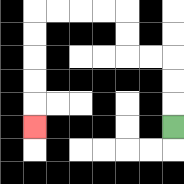{'start': '[7, 5]', 'end': '[1, 5]', 'path_directions': 'U,U,U,L,L,U,U,L,L,L,L,D,D,D,D,D', 'path_coordinates': '[[7, 5], [7, 4], [7, 3], [7, 2], [6, 2], [5, 2], [5, 1], [5, 0], [4, 0], [3, 0], [2, 0], [1, 0], [1, 1], [1, 2], [1, 3], [1, 4], [1, 5]]'}